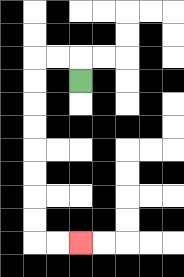{'start': '[3, 3]', 'end': '[3, 10]', 'path_directions': 'U,L,L,D,D,D,D,D,D,D,D,R,R', 'path_coordinates': '[[3, 3], [3, 2], [2, 2], [1, 2], [1, 3], [1, 4], [1, 5], [1, 6], [1, 7], [1, 8], [1, 9], [1, 10], [2, 10], [3, 10]]'}